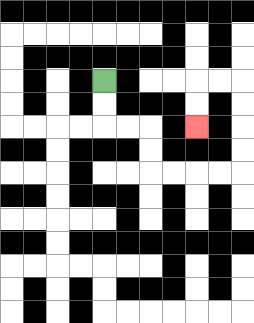{'start': '[4, 3]', 'end': '[8, 5]', 'path_directions': 'D,D,R,R,D,D,R,R,R,R,U,U,U,U,L,L,D,D', 'path_coordinates': '[[4, 3], [4, 4], [4, 5], [5, 5], [6, 5], [6, 6], [6, 7], [7, 7], [8, 7], [9, 7], [10, 7], [10, 6], [10, 5], [10, 4], [10, 3], [9, 3], [8, 3], [8, 4], [8, 5]]'}